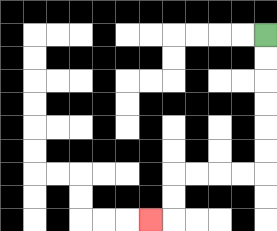{'start': '[11, 1]', 'end': '[6, 9]', 'path_directions': 'D,D,D,D,D,D,L,L,L,L,D,D,L', 'path_coordinates': '[[11, 1], [11, 2], [11, 3], [11, 4], [11, 5], [11, 6], [11, 7], [10, 7], [9, 7], [8, 7], [7, 7], [7, 8], [7, 9], [6, 9]]'}